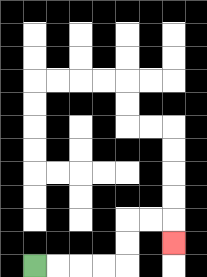{'start': '[1, 11]', 'end': '[7, 10]', 'path_directions': 'R,R,R,R,U,U,R,R,D', 'path_coordinates': '[[1, 11], [2, 11], [3, 11], [4, 11], [5, 11], [5, 10], [5, 9], [6, 9], [7, 9], [7, 10]]'}